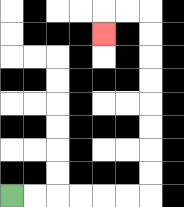{'start': '[0, 8]', 'end': '[4, 1]', 'path_directions': 'R,R,R,R,R,R,U,U,U,U,U,U,U,U,L,L,D', 'path_coordinates': '[[0, 8], [1, 8], [2, 8], [3, 8], [4, 8], [5, 8], [6, 8], [6, 7], [6, 6], [6, 5], [6, 4], [6, 3], [6, 2], [6, 1], [6, 0], [5, 0], [4, 0], [4, 1]]'}